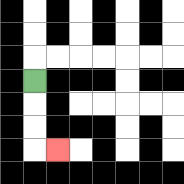{'start': '[1, 3]', 'end': '[2, 6]', 'path_directions': 'D,D,D,R', 'path_coordinates': '[[1, 3], [1, 4], [1, 5], [1, 6], [2, 6]]'}